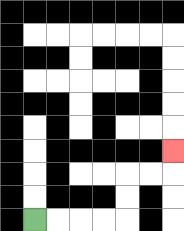{'start': '[1, 9]', 'end': '[7, 6]', 'path_directions': 'R,R,R,R,U,U,R,R,U', 'path_coordinates': '[[1, 9], [2, 9], [3, 9], [4, 9], [5, 9], [5, 8], [5, 7], [6, 7], [7, 7], [7, 6]]'}